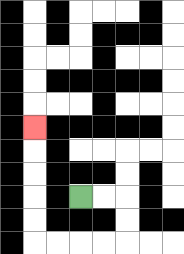{'start': '[3, 8]', 'end': '[1, 5]', 'path_directions': 'R,R,D,D,L,L,L,L,U,U,U,U,U', 'path_coordinates': '[[3, 8], [4, 8], [5, 8], [5, 9], [5, 10], [4, 10], [3, 10], [2, 10], [1, 10], [1, 9], [1, 8], [1, 7], [1, 6], [1, 5]]'}